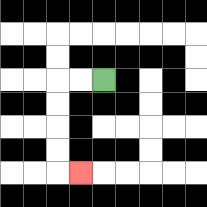{'start': '[4, 3]', 'end': '[3, 7]', 'path_directions': 'L,L,D,D,D,D,R', 'path_coordinates': '[[4, 3], [3, 3], [2, 3], [2, 4], [2, 5], [2, 6], [2, 7], [3, 7]]'}